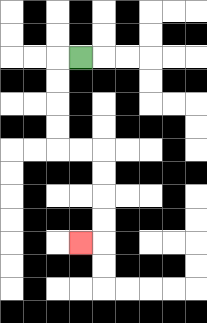{'start': '[3, 2]', 'end': '[3, 10]', 'path_directions': 'L,D,D,D,D,R,R,D,D,D,D,L', 'path_coordinates': '[[3, 2], [2, 2], [2, 3], [2, 4], [2, 5], [2, 6], [3, 6], [4, 6], [4, 7], [4, 8], [4, 9], [4, 10], [3, 10]]'}